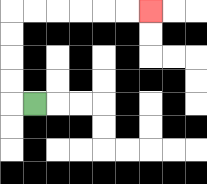{'start': '[1, 4]', 'end': '[6, 0]', 'path_directions': 'L,U,U,U,U,R,R,R,R,R,R', 'path_coordinates': '[[1, 4], [0, 4], [0, 3], [0, 2], [0, 1], [0, 0], [1, 0], [2, 0], [3, 0], [4, 0], [5, 0], [6, 0]]'}